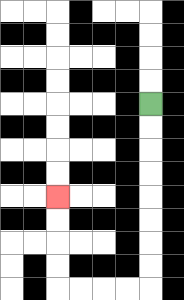{'start': '[6, 4]', 'end': '[2, 8]', 'path_directions': 'D,D,D,D,D,D,D,D,L,L,L,L,U,U,U,U', 'path_coordinates': '[[6, 4], [6, 5], [6, 6], [6, 7], [6, 8], [6, 9], [6, 10], [6, 11], [6, 12], [5, 12], [4, 12], [3, 12], [2, 12], [2, 11], [2, 10], [2, 9], [2, 8]]'}